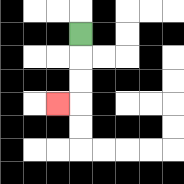{'start': '[3, 1]', 'end': '[2, 4]', 'path_directions': 'D,D,D,L', 'path_coordinates': '[[3, 1], [3, 2], [3, 3], [3, 4], [2, 4]]'}